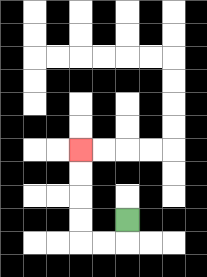{'start': '[5, 9]', 'end': '[3, 6]', 'path_directions': 'D,L,L,U,U,U,U', 'path_coordinates': '[[5, 9], [5, 10], [4, 10], [3, 10], [3, 9], [3, 8], [3, 7], [3, 6]]'}